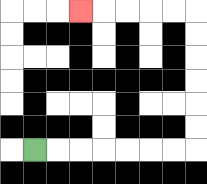{'start': '[1, 6]', 'end': '[3, 0]', 'path_directions': 'R,R,R,R,R,R,R,U,U,U,U,U,U,L,L,L,L,L', 'path_coordinates': '[[1, 6], [2, 6], [3, 6], [4, 6], [5, 6], [6, 6], [7, 6], [8, 6], [8, 5], [8, 4], [8, 3], [8, 2], [8, 1], [8, 0], [7, 0], [6, 0], [5, 0], [4, 0], [3, 0]]'}